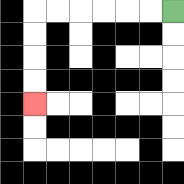{'start': '[7, 0]', 'end': '[1, 4]', 'path_directions': 'L,L,L,L,L,L,D,D,D,D', 'path_coordinates': '[[7, 0], [6, 0], [5, 0], [4, 0], [3, 0], [2, 0], [1, 0], [1, 1], [1, 2], [1, 3], [1, 4]]'}